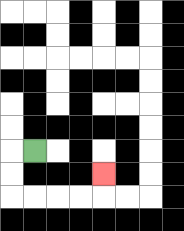{'start': '[1, 6]', 'end': '[4, 7]', 'path_directions': 'L,D,D,R,R,R,R,U', 'path_coordinates': '[[1, 6], [0, 6], [0, 7], [0, 8], [1, 8], [2, 8], [3, 8], [4, 8], [4, 7]]'}